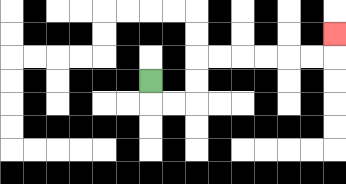{'start': '[6, 3]', 'end': '[14, 1]', 'path_directions': 'D,R,R,U,U,R,R,R,R,R,R,U', 'path_coordinates': '[[6, 3], [6, 4], [7, 4], [8, 4], [8, 3], [8, 2], [9, 2], [10, 2], [11, 2], [12, 2], [13, 2], [14, 2], [14, 1]]'}